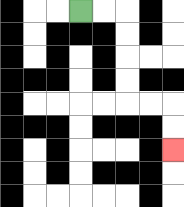{'start': '[3, 0]', 'end': '[7, 6]', 'path_directions': 'R,R,D,D,D,D,R,R,D,D', 'path_coordinates': '[[3, 0], [4, 0], [5, 0], [5, 1], [5, 2], [5, 3], [5, 4], [6, 4], [7, 4], [7, 5], [7, 6]]'}